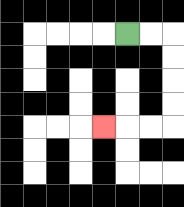{'start': '[5, 1]', 'end': '[4, 5]', 'path_directions': 'R,R,D,D,D,D,L,L,L', 'path_coordinates': '[[5, 1], [6, 1], [7, 1], [7, 2], [7, 3], [7, 4], [7, 5], [6, 5], [5, 5], [4, 5]]'}